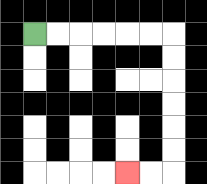{'start': '[1, 1]', 'end': '[5, 7]', 'path_directions': 'R,R,R,R,R,R,D,D,D,D,D,D,L,L', 'path_coordinates': '[[1, 1], [2, 1], [3, 1], [4, 1], [5, 1], [6, 1], [7, 1], [7, 2], [7, 3], [7, 4], [7, 5], [7, 6], [7, 7], [6, 7], [5, 7]]'}